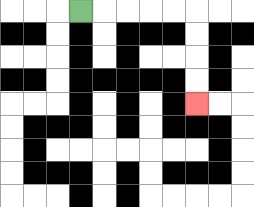{'start': '[3, 0]', 'end': '[8, 4]', 'path_directions': 'R,R,R,R,R,D,D,D,D', 'path_coordinates': '[[3, 0], [4, 0], [5, 0], [6, 0], [7, 0], [8, 0], [8, 1], [8, 2], [8, 3], [8, 4]]'}